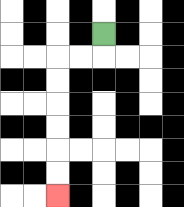{'start': '[4, 1]', 'end': '[2, 8]', 'path_directions': 'D,L,L,D,D,D,D,D,D', 'path_coordinates': '[[4, 1], [4, 2], [3, 2], [2, 2], [2, 3], [2, 4], [2, 5], [2, 6], [2, 7], [2, 8]]'}